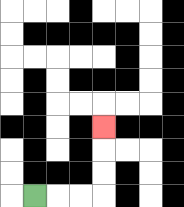{'start': '[1, 8]', 'end': '[4, 5]', 'path_directions': 'R,R,R,U,U,U', 'path_coordinates': '[[1, 8], [2, 8], [3, 8], [4, 8], [4, 7], [4, 6], [4, 5]]'}